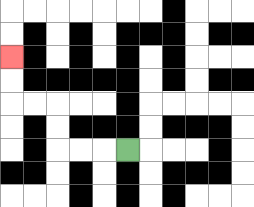{'start': '[5, 6]', 'end': '[0, 2]', 'path_directions': 'L,L,L,U,U,L,L,U,U', 'path_coordinates': '[[5, 6], [4, 6], [3, 6], [2, 6], [2, 5], [2, 4], [1, 4], [0, 4], [0, 3], [0, 2]]'}